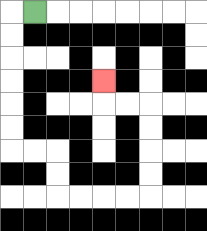{'start': '[1, 0]', 'end': '[4, 3]', 'path_directions': 'L,D,D,D,D,D,D,R,R,D,D,R,R,R,R,U,U,U,U,L,L,U', 'path_coordinates': '[[1, 0], [0, 0], [0, 1], [0, 2], [0, 3], [0, 4], [0, 5], [0, 6], [1, 6], [2, 6], [2, 7], [2, 8], [3, 8], [4, 8], [5, 8], [6, 8], [6, 7], [6, 6], [6, 5], [6, 4], [5, 4], [4, 4], [4, 3]]'}